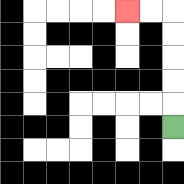{'start': '[7, 5]', 'end': '[5, 0]', 'path_directions': 'U,U,U,U,U,L,L', 'path_coordinates': '[[7, 5], [7, 4], [7, 3], [7, 2], [7, 1], [7, 0], [6, 0], [5, 0]]'}